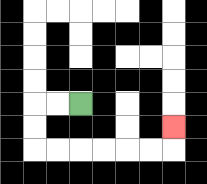{'start': '[3, 4]', 'end': '[7, 5]', 'path_directions': 'L,L,D,D,R,R,R,R,R,R,U', 'path_coordinates': '[[3, 4], [2, 4], [1, 4], [1, 5], [1, 6], [2, 6], [3, 6], [4, 6], [5, 6], [6, 6], [7, 6], [7, 5]]'}